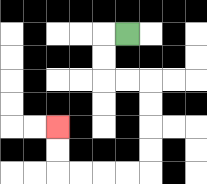{'start': '[5, 1]', 'end': '[2, 5]', 'path_directions': 'L,D,D,R,R,D,D,D,D,L,L,L,L,U,U', 'path_coordinates': '[[5, 1], [4, 1], [4, 2], [4, 3], [5, 3], [6, 3], [6, 4], [6, 5], [6, 6], [6, 7], [5, 7], [4, 7], [3, 7], [2, 7], [2, 6], [2, 5]]'}